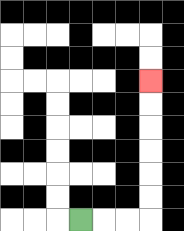{'start': '[3, 9]', 'end': '[6, 3]', 'path_directions': 'R,R,R,U,U,U,U,U,U', 'path_coordinates': '[[3, 9], [4, 9], [5, 9], [6, 9], [6, 8], [6, 7], [6, 6], [6, 5], [6, 4], [6, 3]]'}